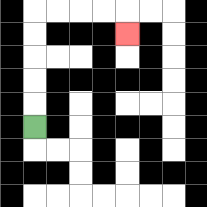{'start': '[1, 5]', 'end': '[5, 1]', 'path_directions': 'U,U,U,U,U,R,R,R,R,D', 'path_coordinates': '[[1, 5], [1, 4], [1, 3], [1, 2], [1, 1], [1, 0], [2, 0], [3, 0], [4, 0], [5, 0], [5, 1]]'}